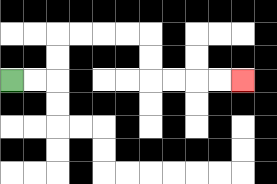{'start': '[0, 3]', 'end': '[10, 3]', 'path_directions': 'R,R,U,U,R,R,R,R,D,D,R,R,R,R', 'path_coordinates': '[[0, 3], [1, 3], [2, 3], [2, 2], [2, 1], [3, 1], [4, 1], [5, 1], [6, 1], [6, 2], [6, 3], [7, 3], [8, 3], [9, 3], [10, 3]]'}